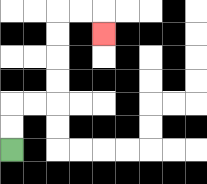{'start': '[0, 6]', 'end': '[4, 1]', 'path_directions': 'U,U,R,R,U,U,U,U,R,R,D', 'path_coordinates': '[[0, 6], [0, 5], [0, 4], [1, 4], [2, 4], [2, 3], [2, 2], [2, 1], [2, 0], [3, 0], [4, 0], [4, 1]]'}